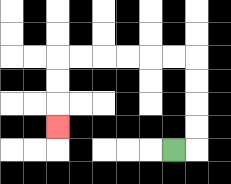{'start': '[7, 6]', 'end': '[2, 5]', 'path_directions': 'R,U,U,U,U,L,L,L,L,L,L,D,D,D', 'path_coordinates': '[[7, 6], [8, 6], [8, 5], [8, 4], [8, 3], [8, 2], [7, 2], [6, 2], [5, 2], [4, 2], [3, 2], [2, 2], [2, 3], [2, 4], [2, 5]]'}